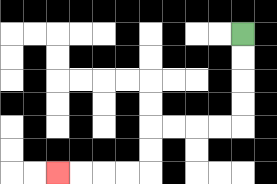{'start': '[10, 1]', 'end': '[2, 7]', 'path_directions': 'D,D,D,D,L,L,L,L,D,D,L,L,L,L', 'path_coordinates': '[[10, 1], [10, 2], [10, 3], [10, 4], [10, 5], [9, 5], [8, 5], [7, 5], [6, 5], [6, 6], [6, 7], [5, 7], [4, 7], [3, 7], [2, 7]]'}